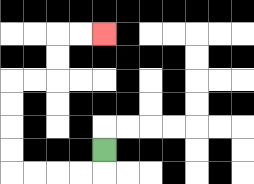{'start': '[4, 6]', 'end': '[4, 1]', 'path_directions': 'D,L,L,L,L,U,U,U,U,R,R,U,U,R,R', 'path_coordinates': '[[4, 6], [4, 7], [3, 7], [2, 7], [1, 7], [0, 7], [0, 6], [0, 5], [0, 4], [0, 3], [1, 3], [2, 3], [2, 2], [2, 1], [3, 1], [4, 1]]'}